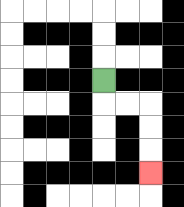{'start': '[4, 3]', 'end': '[6, 7]', 'path_directions': 'D,R,R,D,D,D', 'path_coordinates': '[[4, 3], [4, 4], [5, 4], [6, 4], [6, 5], [6, 6], [6, 7]]'}